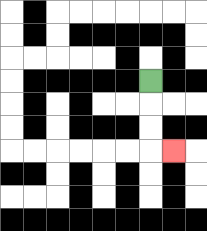{'start': '[6, 3]', 'end': '[7, 6]', 'path_directions': 'D,D,D,R', 'path_coordinates': '[[6, 3], [6, 4], [6, 5], [6, 6], [7, 6]]'}